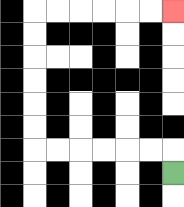{'start': '[7, 7]', 'end': '[7, 0]', 'path_directions': 'U,L,L,L,L,L,L,U,U,U,U,U,U,R,R,R,R,R,R', 'path_coordinates': '[[7, 7], [7, 6], [6, 6], [5, 6], [4, 6], [3, 6], [2, 6], [1, 6], [1, 5], [1, 4], [1, 3], [1, 2], [1, 1], [1, 0], [2, 0], [3, 0], [4, 0], [5, 0], [6, 0], [7, 0]]'}